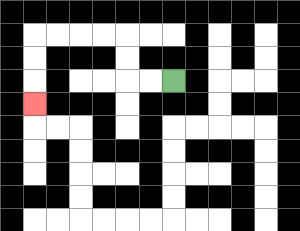{'start': '[7, 3]', 'end': '[1, 4]', 'path_directions': 'L,L,U,U,L,L,L,L,D,D,D', 'path_coordinates': '[[7, 3], [6, 3], [5, 3], [5, 2], [5, 1], [4, 1], [3, 1], [2, 1], [1, 1], [1, 2], [1, 3], [1, 4]]'}